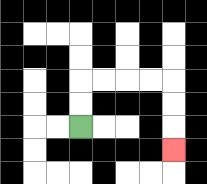{'start': '[3, 5]', 'end': '[7, 6]', 'path_directions': 'U,U,R,R,R,R,D,D,D', 'path_coordinates': '[[3, 5], [3, 4], [3, 3], [4, 3], [5, 3], [6, 3], [7, 3], [7, 4], [7, 5], [7, 6]]'}